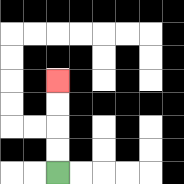{'start': '[2, 7]', 'end': '[2, 3]', 'path_directions': 'U,U,U,U', 'path_coordinates': '[[2, 7], [2, 6], [2, 5], [2, 4], [2, 3]]'}